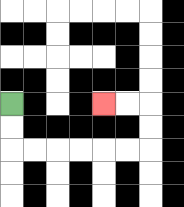{'start': '[0, 4]', 'end': '[4, 4]', 'path_directions': 'D,D,R,R,R,R,R,R,U,U,L,L', 'path_coordinates': '[[0, 4], [0, 5], [0, 6], [1, 6], [2, 6], [3, 6], [4, 6], [5, 6], [6, 6], [6, 5], [6, 4], [5, 4], [4, 4]]'}